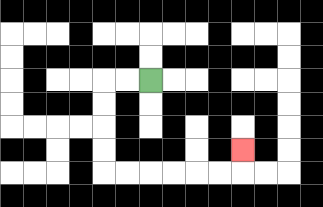{'start': '[6, 3]', 'end': '[10, 6]', 'path_directions': 'L,L,D,D,D,D,R,R,R,R,R,R,U', 'path_coordinates': '[[6, 3], [5, 3], [4, 3], [4, 4], [4, 5], [4, 6], [4, 7], [5, 7], [6, 7], [7, 7], [8, 7], [9, 7], [10, 7], [10, 6]]'}